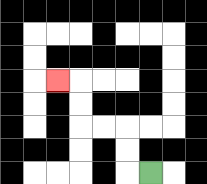{'start': '[6, 7]', 'end': '[2, 3]', 'path_directions': 'L,U,U,L,L,U,U,L', 'path_coordinates': '[[6, 7], [5, 7], [5, 6], [5, 5], [4, 5], [3, 5], [3, 4], [3, 3], [2, 3]]'}